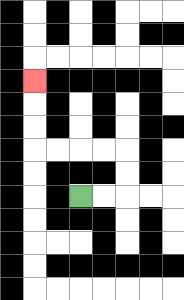{'start': '[3, 8]', 'end': '[1, 3]', 'path_directions': 'R,R,U,U,L,L,L,L,U,U,U', 'path_coordinates': '[[3, 8], [4, 8], [5, 8], [5, 7], [5, 6], [4, 6], [3, 6], [2, 6], [1, 6], [1, 5], [1, 4], [1, 3]]'}